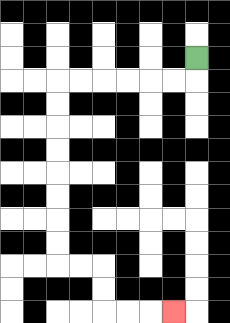{'start': '[8, 2]', 'end': '[7, 13]', 'path_directions': 'D,L,L,L,L,L,L,D,D,D,D,D,D,D,D,R,R,D,D,R,R,R', 'path_coordinates': '[[8, 2], [8, 3], [7, 3], [6, 3], [5, 3], [4, 3], [3, 3], [2, 3], [2, 4], [2, 5], [2, 6], [2, 7], [2, 8], [2, 9], [2, 10], [2, 11], [3, 11], [4, 11], [4, 12], [4, 13], [5, 13], [6, 13], [7, 13]]'}